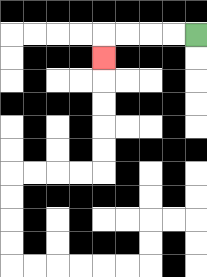{'start': '[8, 1]', 'end': '[4, 2]', 'path_directions': 'L,L,L,L,D', 'path_coordinates': '[[8, 1], [7, 1], [6, 1], [5, 1], [4, 1], [4, 2]]'}